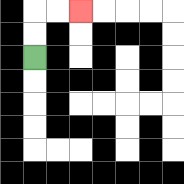{'start': '[1, 2]', 'end': '[3, 0]', 'path_directions': 'U,U,R,R', 'path_coordinates': '[[1, 2], [1, 1], [1, 0], [2, 0], [3, 0]]'}